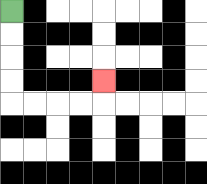{'start': '[0, 0]', 'end': '[4, 3]', 'path_directions': 'D,D,D,D,R,R,R,R,U', 'path_coordinates': '[[0, 0], [0, 1], [0, 2], [0, 3], [0, 4], [1, 4], [2, 4], [3, 4], [4, 4], [4, 3]]'}